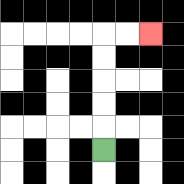{'start': '[4, 6]', 'end': '[6, 1]', 'path_directions': 'U,U,U,U,U,R,R', 'path_coordinates': '[[4, 6], [4, 5], [4, 4], [4, 3], [4, 2], [4, 1], [5, 1], [6, 1]]'}